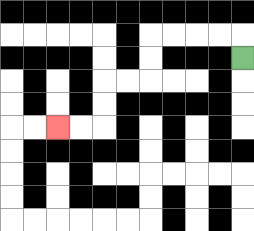{'start': '[10, 2]', 'end': '[2, 5]', 'path_directions': 'U,L,L,L,L,D,D,L,L,D,D,L,L', 'path_coordinates': '[[10, 2], [10, 1], [9, 1], [8, 1], [7, 1], [6, 1], [6, 2], [6, 3], [5, 3], [4, 3], [4, 4], [4, 5], [3, 5], [2, 5]]'}